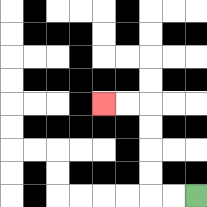{'start': '[8, 8]', 'end': '[4, 4]', 'path_directions': 'L,L,U,U,U,U,L,L', 'path_coordinates': '[[8, 8], [7, 8], [6, 8], [6, 7], [6, 6], [6, 5], [6, 4], [5, 4], [4, 4]]'}